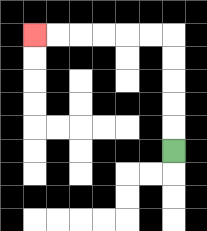{'start': '[7, 6]', 'end': '[1, 1]', 'path_directions': 'U,U,U,U,U,L,L,L,L,L,L', 'path_coordinates': '[[7, 6], [7, 5], [7, 4], [7, 3], [7, 2], [7, 1], [6, 1], [5, 1], [4, 1], [3, 1], [2, 1], [1, 1]]'}